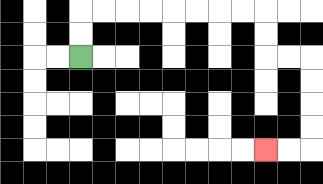{'start': '[3, 2]', 'end': '[11, 6]', 'path_directions': 'U,U,R,R,R,R,R,R,R,R,D,D,R,R,D,D,D,D,L,L', 'path_coordinates': '[[3, 2], [3, 1], [3, 0], [4, 0], [5, 0], [6, 0], [7, 0], [8, 0], [9, 0], [10, 0], [11, 0], [11, 1], [11, 2], [12, 2], [13, 2], [13, 3], [13, 4], [13, 5], [13, 6], [12, 6], [11, 6]]'}